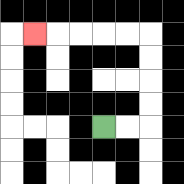{'start': '[4, 5]', 'end': '[1, 1]', 'path_directions': 'R,R,U,U,U,U,L,L,L,L,L', 'path_coordinates': '[[4, 5], [5, 5], [6, 5], [6, 4], [6, 3], [6, 2], [6, 1], [5, 1], [4, 1], [3, 1], [2, 1], [1, 1]]'}